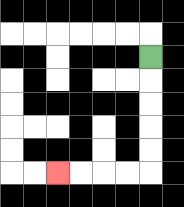{'start': '[6, 2]', 'end': '[2, 7]', 'path_directions': 'D,D,D,D,D,L,L,L,L', 'path_coordinates': '[[6, 2], [6, 3], [6, 4], [6, 5], [6, 6], [6, 7], [5, 7], [4, 7], [3, 7], [2, 7]]'}